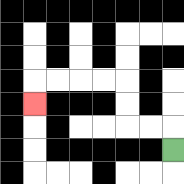{'start': '[7, 6]', 'end': '[1, 4]', 'path_directions': 'U,L,L,U,U,L,L,L,L,D', 'path_coordinates': '[[7, 6], [7, 5], [6, 5], [5, 5], [5, 4], [5, 3], [4, 3], [3, 3], [2, 3], [1, 3], [1, 4]]'}